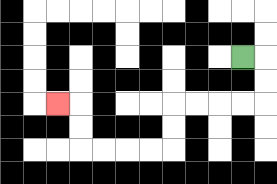{'start': '[10, 2]', 'end': '[2, 4]', 'path_directions': 'R,D,D,L,L,L,L,D,D,L,L,L,L,U,U,L', 'path_coordinates': '[[10, 2], [11, 2], [11, 3], [11, 4], [10, 4], [9, 4], [8, 4], [7, 4], [7, 5], [7, 6], [6, 6], [5, 6], [4, 6], [3, 6], [3, 5], [3, 4], [2, 4]]'}